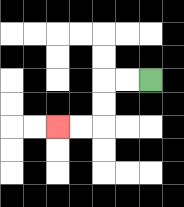{'start': '[6, 3]', 'end': '[2, 5]', 'path_directions': 'L,L,D,D,L,L', 'path_coordinates': '[[6, 3], [5, 3], [4, 3], [4, 4], [4, 5], [3, 5], [2, 5]]'}